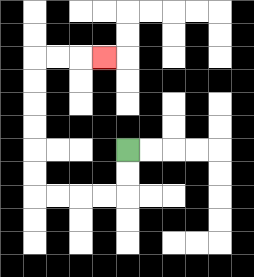{'start': '[5, 6]', 'end': '[4, 2]', 'path_directions': 'D,D,L,L,L,L,U,U,U,U,U,U,R,R,R', 'path_coordinates': '[[5, 6], [5, 7], [5, 8], [4, 8], [3, 8], [2, 8], [1, 8], [1, 7], [1, 6], [1, 5], [1, 4], [1, 3], [1, 2], [2, 2], [3, 2], [4, 2]]'}